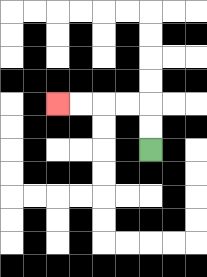{'start': '[6, 6]', 'end': '[2, 4]', 'path_directions': 'U,U,L,L,L,L', 'path_coordinates': '[[6, 6], [6, 5], [6, 4], [5, 4], [4, 4], [3, 4], [2, 4]]'}